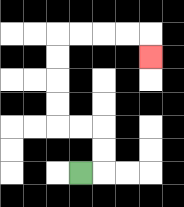{'start': '[3, 7]', 'end': '[6, 2]', 'path_directions': 'R,U,U,L,L,U,U,U,U,R,R,R,R,D', 'path_coordinates': '[[3, 7], [4, 7], [4, 6], [4, 5], [3, 5], [2, 5], [2, 4], [2, 3], [2, 2], [2, 1], [3, 1], [4, 1], [5, 1], [6, 1], [6, 2]]'}